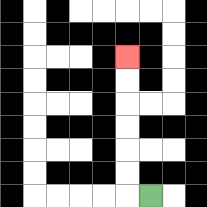{'start': '[6, 8]', 'end': '[5, 2]', 'path_directions': 'L,U,U,U,U,U,U', 'path_coordinates': '[[6, 8], [5, 8], [5, 7], [5, 6], [5, 5], [5, 4], [5, 3], [5, 2]]'}